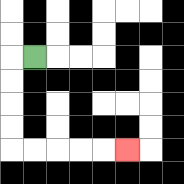{'start': '[1, 2]', 'end': '[5, 6]', 'path_directions': 'L,D,D,D,D,R,R,R,R,R', 'path_coordinates': '[[1, 2], [0, 2], [0, 3], [0, 4], [0, 5], [0, 6], [1, 6], [2, 6], [3, 6], [4, 6], [5, 6]]'}